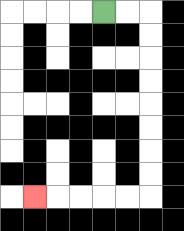{'start': '[4, 0]', 'end': '[1, 8]', 'path_directions': 'R,R,D,D,D,D,D,D,D,D,L,L,L,L,L', 'path_coordinates': '[[4, 0], [5, 0], [6, 0], [6, 1], [6, 2], [6, 3], [6, 4], [6, 5], [6, 6], [6, 7], [6, 8], [5, 8], [4, 8], [3, 8], [2, 8], [1, 8]]'}